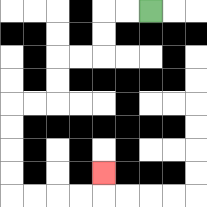{'start': '[6, 0]', 'end': '[4, 7]', 'path_directions': 'L,L,D,D,L,L,D,D,L,L,D,D,D,D,R,R,R,R,U', 'path_coordinates': '[[6, 0], [5, 0], [4, 0], [4, 1], [4, 2], [3, 2], [2, 2], [2, 3], [2, 4], [1, 4], [0, 4], [0, 5], [0, 6], [0, 7], [0, 8], [1, 8], [2, 8], [3, 8], [4, 8], [4, 7]]'}